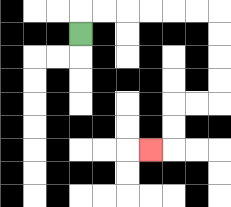{'start': '[3, 1]', 'end': '[6, 6]', 'path_directions': 'U,R,R,R,R,R,R,D,D,D,D,L,L,D,D,L', 'path_coordinates': '[[3, 1], [3, 0], [4, 0], [5, 0], [6, 0], [7, 0], [8, 0], [9, 0], [9, 1], [9, 2], [9, 3], [9, 4], [8, 4], [7, 4], [7, 5], [7, 6], [6, 6]]'}